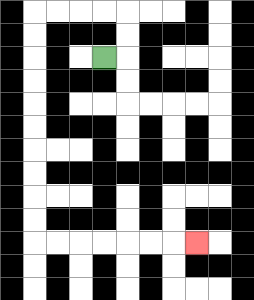{'start': '[4, 2]', 'end': '[8, 10]', 'path_directions': 'R,U,U,L,L,L,L,D,D,D,D,D,D,D,D,D,D,R,R,R,R,R,R,R', 'path_coordinates': '[[4, 2], [5, 2], [5, 1], [5, 0], [4, 0], [3, 0], [2, 0], [1, 0], [1, 1], [1, 2], [1, 3], [1, 4], [1, 5], [1, 6], [1, 7], [1, 8], [1, 9], [1, 10], [2, 10], [3, 10], [4, 10], [5, 10], [6, 10], [7, 10], [8, 10]]'}